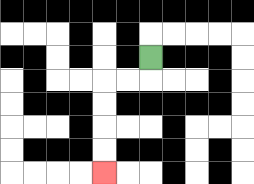{'start': '[6, 2]', 'end': '[4, 7]', 'path_directions': 'D,L,L,D,D,D,D', 'path_coordinates': '[[6, 2], [6, 3], [5, 3], [4, 3], [4, 4], [4, 5], [4, 6], [4, 7]]'}